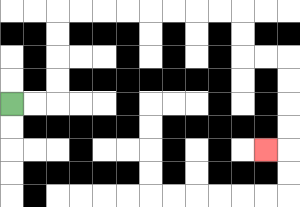{'start': '[0, 4]', 'end': '[11, 6]', 'path_directions': 'R,R,U,U,U,U,R,R,R,R,R,R,R,R,D,D,R,R,D,D,D,D,L', 'path_coordinates': '[[0, 4], [1, 4], [2, 4], [2, 3], [2, 2], [2, 1], [2, 0], [3, 0], [4, 0], [5, 0], [6, 0], [7, 0], [8, 0], [9, 0], [10, 0], [10, 1], [10, 2], [11, 2], [12, 2], [12, 3], [12, 4], [12, 5], [12, 6], [11, 6]]'}